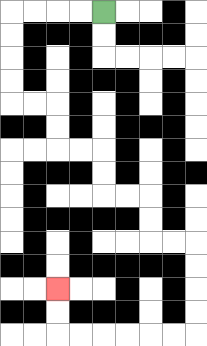{'start': '[4, 0]', 'end': '[2, 12]', 'path_directions': 'L,L,L,L,D,D,D,D,R,R,D,D,R,R,D,D,R,R,D,D,R,R,D,D,D,D,L,L,L,L,L,L,U,U', 'path_coordinates': '[[4, 0], [3, 0], [2, 0], [1, 0], [0, 0], [0, 1], [0, 2], [0, 3], [0, 4], [1, 4], [2, 4], [2, 5], [2, 6], [3, 6], [4, 6], [4, 7], [4, 8], [5, 8], [6, 8], [6, 9], [6, 10], [7, 10], [8, 10], [8, 11], [8, 12], [8, 13], [8, 14], [7, 14], [6, 14], [5, 14], [4, 14], [3, 14], [2, 14], [2, 13], [2, 12]]'}